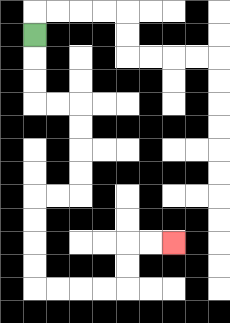{'start': '[1, 1]', 'end': '[7, 10]', 'path_directions': 'D,D,D,R,R,D,D,D,D,L,L,D,D,D,D,R,R,R,R,U,U,R,R', 'path_coordinates': '[[1, 1], [1, 2], [1, 3], [1, 4], [2, 4], [3, 4], [3, 5], [3, 6], [3, 7], [3, 8], [2, 8], [1, 8], [1, 9], [1, 10], [1, 11], [1, 12], [2, 12], [3, 12], [4, 12], [5, 12], [5, 11], [5, 10], [6, 10], [7, 10]]'}